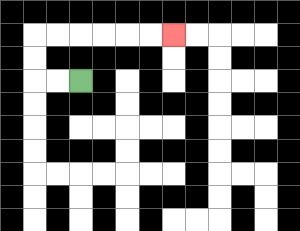{'start': '[3, 3]', 'end': '[7, 1]', 'path_directions': 'L,L,U,U,R,R,R,R,R,R', 'path_coordinates': '[[3, 3], [2, 3], [1, 3], [1, 2], [1, 1], [2, 1], [3, 1], [4, 1], [5, 1], [6, 1], [7, 1]]'}